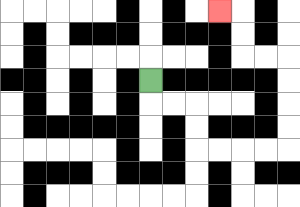{'start': '[6, 3]', 'end': '[9, 0]', 'path_directions': 'D,R,R,D,D,R,R,R,R,U,U,U,U,L,L,U,U,L', 'path_coordinates': '[[6, 3], [6, 4], [7, 4], [8, 4], [8, 5], [8, 6], [9, 6], [10, 6], [11, 6], [12, 6], [12, 5], [12, 4], [12, 3], [12, 2], [11, 2], [10, 2], [10, 1], [10, 0], [9, 0]]'}